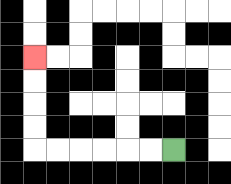{'start': '[7, 6]', 'end': '[1, 2]', 'path_directions': 'L,L,L,L,L,L,U,U,U,U', 'path_coordinates': '[[7, 6], [6, 6], [5, 6], [4, 6], [3, 6], [2, 6], [1, 6], [1, 5], [1, 4], [1, 3], [1, 2]]'}